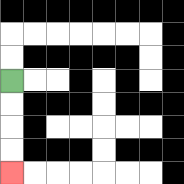{'start': '[0, 3]', 'end': '[0, 7]', 'path_directions': 'D,D,D,D', 'path_coordinates': '[[0, 3], [0, 4], [0, 5], [0, 6], [0, 7]]'}